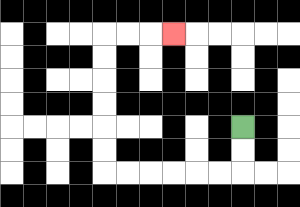{'start': '[10, 5]', 'end': '[7, 1]', 'path_directions': 'D,D,L,L,L,L,L,L,U,U,U,U,U,U,R,R,R', 'path_coordinates': '[[10, 5], [10, 6], [10, 7], [9, 7], [8, 7], [7, 7], [6, 7], [5, 7], [4, 7], [4, 6], [4, 5], [4, 4], [4, 3], [4, 2], [4, 1], [5, 1], [6, 1], [7, 1]]'}